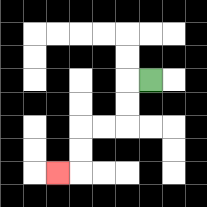{'start': '[6, 3]', 'end': '[2, 7]', 'path_directions': 'L,D,D,L,L,D,D,L', 'path_coordinates': '[[6, 3], [5, 3], [5, 4], [5, 5], [4, 5], [3, 5], [3, 6], [3, 7], [2, 7]]'}